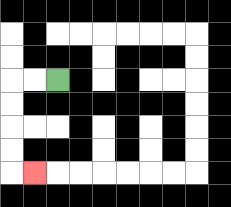{'start': '[2, 3]', 'end': '[1, 7]', 'path_directions': 'L,L,D,D,D,D,R', 'path_coordinates': '[[2, 3], [1, 3], [0, 3], [0, 4], [0, 5], [0, 6], [0, 7], [1, 7]]'}